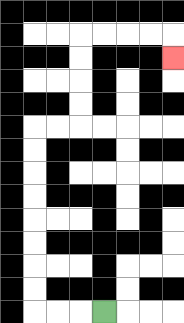{'start': '[4, 13]', 'end': '[7, 2]', 'path_directions': 'L,L,L,U,U,U,U,U,U,U,U,R,R,U,U,U,U,R,R,R,R,D', 'path_coordinates': '[[4, 13], [3, 13], [2, 13], [1, 13], [1, 12], [1, 11], [1, 10], [1, 9], [1, 8], [1, 7], [1, 6], [1, 5], [2, 5], [3, 5], [3, 4], [3, 3], [3, 2], [3, 1], [4, 1], [5, 1], [6, 1], [7, 1], [7, 2]]'}